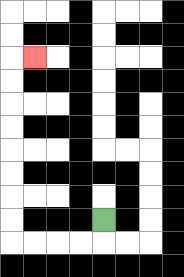{'start': '[4, 9]', 'end': '[1, 2]', 'path_directions': 'D,L,L,L,L,U,U,U,U,U,U,U,U,R', 'path_coordinates': '[[4, 9], [4, 10], [3, 10], [2, 10], [1, 10], [0, 10], [0, 9], [0, 8], [0, 7], [0, 6], [0, 5], [0, 4], [0, 3], [0, 2], [1, 2]]'}